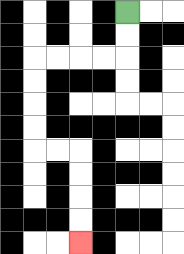{'start': '[5, 0]', 'end': '[3, 10]', 'path_directions': 'D,D,L,L,L,L,D,D,D,D,R,R,D,D,D,D', 'path_coordinates': '[[5, 0], [5, 1], [5, 2], [4, 2], [3, 2], [2, 2], [1, 2], [1, 3], [1, 4], [1, 5], [1, 6], [2, 6], [3, 6], [3, 7], [3, 8], [3, 9], [3, 10]]'}